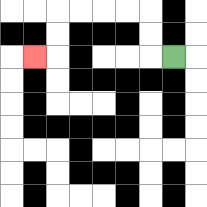{'start': '[7, 2]', 'end': '[1, 2]', 'path_directions': 'L,U,U,L,L,L,L,D,D,L', 'path_coordinates': '[[7, 2], [6, 2], [6, 1], [6, 0], [5, 0], [4, 0], [3, 0], [2, 0], [2, 1], [2, 2], [1, 2]]'}